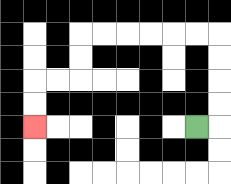{'start': '[8, 5]', 'end': '[1, 5]', 'path_directions': 'R,U,U,U,U,L,L,L,L,L,L,D,D,L,L,D,D', 'path_coordinates': '[[8, 5], [9, 5], [9, 4], [9, 3], [9, 2], [9, 1], [8, 1], [7, 1], [6, 1], [5, 1], [4, 1], [3, 1], [3, 2], [3, 3], [2, 3], [1, 3], [1, 4], [1, 5]]'}